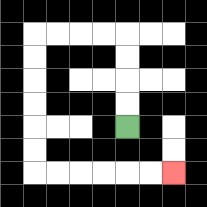{'start': '[5, 5]', 'end': '[7, 7]', 'path_directions': 'U,U,U,U,L,L,L,L,D,D,D,D,D,D,R,R,R,R,R,R', 'path_coordinates': '[[5, 5], [5, 4], [5, 3], [5, 2], [5, 1], [4, 1], [3, 1], [2, 1], [1, 1], [1, 2], [1, 3], [1, 4], [1, 5], [1, 6], [1, 7], [2, 7], [3, 7], [4, 7], [5, 7], [6, 7], [7, 7]]'}